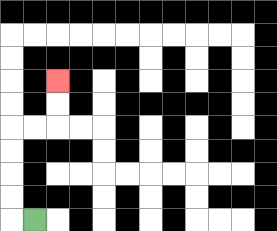{'start': '[1, 9]', 'end': '[2, 3]', 'path_directions': 'L,U,U,U,U,R,R,U,U', 'path_coordinates': '[[1, 9], [0, 9], [0, 8], [0, 7], [0, 6], [0, 5], [1, 5], [2, 5], [2, 4], [2, 3]]'}